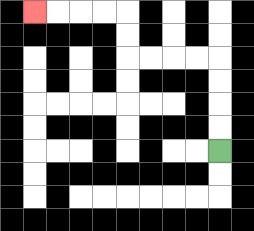{'start': '[9, 6]', 'end': '[1, 0]', 'path_directions': 'U,U,U,U,L,L,L,L,U,U,L,L,L,L', 'path_coordinates': '[[9, 6], [9, 5], [9, 4], [9, 3], [9, 2], [8, 2], [7, 2], [6, 2], [5, 2], [5, 1], [5, 0], [4, 0], [3, 0], [2, 0], [1, 0]]'}